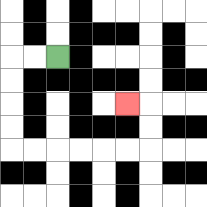{'start': '[2, 2]', 'end': '[5, 4]', 'path_directions': 'L,L,D,D,D,D,R,R,R,R,R,R,U,U,L', 'path_coordinates': '[[2, 2], [1, 2], [0, 2], [0, 3], [0, 4], [0, 5], [0, 6], [1, 6], [2, 6], [3, 6], [4, 6], [5, 6], [6, 6], [6, 5], [6, 4], [5, 4]]'}